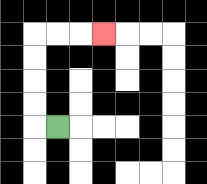{'start': '[2, 5]', 'end': '[4, 1]', 'path_directions': 'L,U,U,U,U,R,R,R', 'path_coordinates': '[[2, 5], [1, 5], [1, 4], [1, 3], [1, 2], [1, 1], [2, 1], [3, 1], [4, 1]]'}